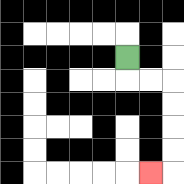{'start': '[5, 2]', 'end': '[6, 7]', 'path_directions': 'D,R,R,D,D,D,D,L', 'path_coordinates': '[[5, 2], [5, 3], [6, 3], [7, 3], [7, 4], [7, 5], [7, 6], [7, 7], [6, 7]]'}